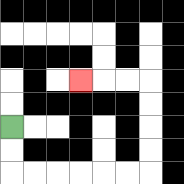{'start': '[0, 5]', 'end': '[3, 3]', 'path_directions': 'D,D,R,R,R,R,R,R,U,U,U,U,L,L,L', 'path_coordinates': '[[0, 5], [0, 6], [0, 7], [1, 7], [2, 7], [3, 7], [4, 7], [5, 7], [6, 7], [6, 6], [6, 5], [6, 4], [6, 3], [5, 3], [4, 3], [3, 3]]'}